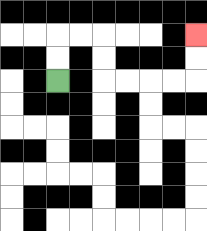{'start': '[2, 3]', 'end': '[8, 1]', 'path_directions': 'U,U,R,R,D,D,R,R,R,R,U,U', 'path_coordinates': '[[2, 3], [2, 2], [2, 1], [3, 1], [4, 1], [4, 2], [4, 3], [5, 3], [6, 3], [7, 3], [8, 3], [8, 2], [8, 1]]'}